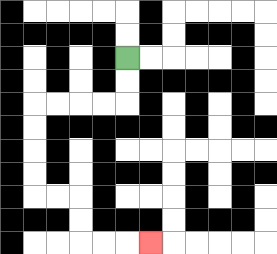{'start': '[5, 2]', 'end': '[6, 10]', 'path_directions': 'D,D,L,L,L,L,D,D,D,D,R,R,D,D,R,R,R', 'path_coordinates': '[[5, 2], [5, 3], [5, 4], [4, 4], [3, 4], [2, 4], [1, 4], [1, 5], [1, 6], [1, 7], [1, 8], [2, 8], [3, 8], [3, 9], [3, 10], [4, 10], [5, 10], [6, 10]]'}